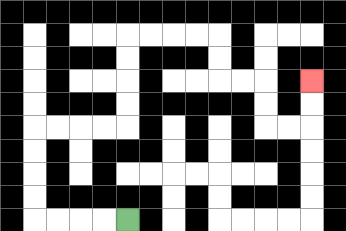{'start': '[5, 9]', 'end': '[13, 3]', 'path_directions': 'L,L,L,L,U,U,U,U,R,R,R,R,U,U,U,U,R,R,R,R,D,D,R,R,D,D,R,R,U,U', 'path_coordinates': '[[5, 9], [4, 9], [3, 9], [2, 9], [1, 9], [1, 8], [1, 7], [1, 6], [1, 5], [2, 5], [3, 5], [4, 5], [5, 5], [5, 4], [5, 3], [5, 2], [5, 1], [6, 1], [7, 1], [8, 1], [9, 1], [9, 2], [9, 3], [10, 3], [11, 3], [11, 4], [11, 5], [12, 5], [13, 5], [13, 4], [13, 3]]'}